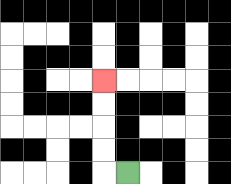{'start': '[5, 7]', 'end': '[4, 3]', 'path_directions': 'L,U,U,U,U', 'path_coordinates': '[[5, 7], [4, 7], [4, 6], [4, 5], [4, 4], [4, 3]]'}